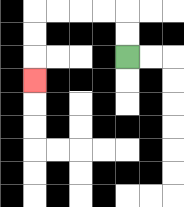{'start': '[5, 2]', 'end': '[1, 3]', 'path_directions': 'U,U,L,L,L,L,D,D,D', 'path_coordinates': '[[5, 2], [5, 1], [5, 0], [4, 0], [3, 0], [2, 0], [1, 0], [1, 1], [1, 2], [1, 3]]'}